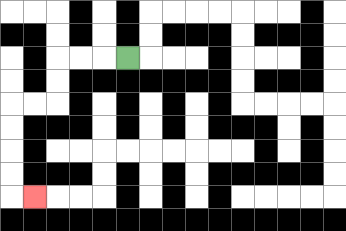{'start': '[5, 2]', 'end': '[1, 8]', 'path_directions': 'L,L,L,D,D,L,L,D,D,D,D,R', 'path_coordinates': '[[5, 2], [4, 2], [3, 2], [2, 2], [2, 3], [2, 4], [1, 4], [0, 4], [0, 5], [0, 6], [0, 7], [0, 8], [1, 8]]'}